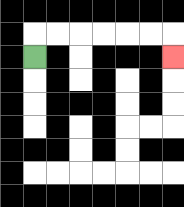{'start': '[1, 2]', 'end': '[7, 2]', 'path_directions': 'U,R,R,R,R,R,R,D', 'path_coordinates': '[[1, 2], [1, 1], [2, 1], [3, 1], [4, 1], [5, 1], [6, 1], [7, 1], [7, 2]]'}